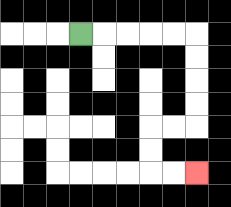{'start': '[3, 1]', 'end': '[8, 7]', 'path_directions': 'R,R,R,R,R,D,D,D,D,L,L,D,D,R,R', 'path_coordinates': '[[3, 1], [4, 1], [5, 1], [6, 1], [7, 1], [8, 1], [8, 2], [8, 3], [8, 4], [8, 5], [7, 5], [6, 5], [6, 6], [6, 7], [7, 7], [8, 7]]'}